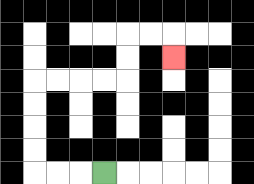{'start': '[4, 7]', 'end': '[7, 2]', 'path_directions': 'L,L,L,U,U,U,U,R,R,R,R,U,U,R,R,D', 'path_coordinates': '[[4, 7], [3, 7], [2, 7], [1, 7], [1, 6], [1, 5], [1, 4], [1, 3], [2, 3], [3, 3], [4, 3], [5, 3], [5, 2], [5, 1], [6, 1], [7, 1], [7, 2]]'}